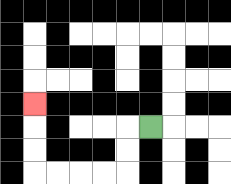{'start': '[6, 5]', 'end': '[1, 4]', 'path_directions': 'L,D,D,L,L,L,L,U,U,U', 'path_coordinates': '[[6, 5], [5, 5], [5, 6], [5, 7], [4, 7], [3, 7], [2, 7], [1, 7], [1, 6], [1, 5], [1, 4]]'}